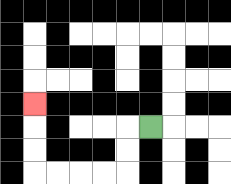{'start': '[6, 5]', 'end': '[1, 4]', 'path_directions': 'L,D,D,L,L,L,L,U,U,U', 'path_coordinates': '[[6, 5], [5, 5], [5, 6], [5, 7], [4, 7], [3, 7], [2, 7], [1, 7], [1, 6], [1, 5], [1, 4]]'}